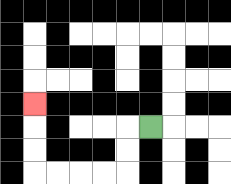{'start': '[6, 5]', 'end': '[1, 4]', 'path_directions': 'L,D,D,L,L,L,L,U,U,U', 'path_coordinates': '[[6, 5], [5, 5], [5, 6], [5, 7], [4, 7], [3, 7], [2, 7], [1, 7], [1, 6], [1, 5], [1, 4]]'}